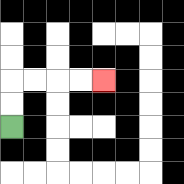{'start': '[0, 5]', 'end': '[4, 3]', 'path_directions': 'U,U,R,R,R,R', 'path_coordinates': '[[0, 5], [0, 4], [0, 3], [1, 3], [2, 3], [3, 3], [4, 3]]'}